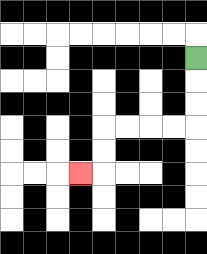{'start': '[8, 2]', 'end': '[3, 7]', 'path_directions': 'D,D,D,L,L,L,L,D,D,L', 'path_coordinates': '[[8, 2], [8, 3], [8, 4], [8, 5], [7, 5], [6, 5], [5, 5], [4, 5], [4, 6], [4, 7], [3, 7]]'}